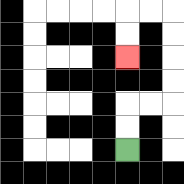{'start': '[5, 6]', 'end': '[5, 2]', 'path_directions': 'U,U,R,R,U,U,U,U,L,L,D,D', 'path_coordinates': '[[5, 6], [5, 5], [5, 4], [6, 4], [7, 4], [7, 3], [7, 2], [7, 1], [7, 0], [6, 0], [5, 0], [5, 1], [5, 2]]'}